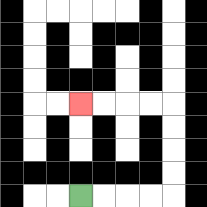{'start': '[3, 8]', 'end': '[3, 4]', 'path_directions': 'R,R,R,R,U,U,U,U,L,L,L,L', 'path_coordinates': '[[3, 8], [4, 8], [5, 8], [6, 8], [7, 8], [7, 7], [7, 6], [7, 5], [7, 4], [6, 4], [5, 4], [4, 4], [3, 4]]'}